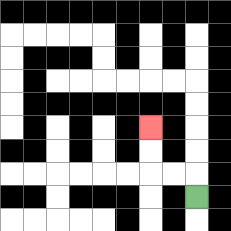{'start': '[8, 8]', 'end': '[6, 5]', 'path_directions': 'U,L,L,U,U', 'path_coordinates': '[[8, 8], [8, 7], [7, 7], [6, 7], [6, 6], [6, 5]]'}